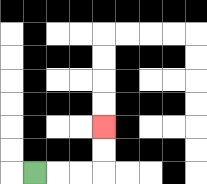{'start': '[1, 7]', 'end': '[4, 5]', 'path_directions': 'R,R,R,U,U', 'path_coordinates': '[[1, 7], [2, 7], [3, 7], [4, 7], [4, 6], [4, 5]]'}